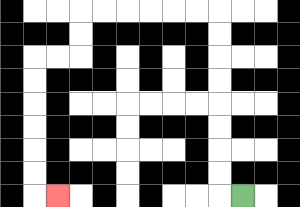{'start': '[10, 8]', 'end': '[2, 8]', 'path_directions': 'L,U,U,U,U,U,U,U,U,L,L,L,L,L,L,D,D,L,L,D,D,D,D,D,D,R', 'path_coordinates': '[[10, 8], [9, 8], [9, 7], [9, 6], [9, 5], [9, 4], [9, 3], [9, 2], [9, 1], [9, 0], [8, 0], [7, 0], [6, 0], [5, 0], [4, 0], [3, 0], [3, 1], [3, 2], [2, 2], [1, 2], [1, 3], [1, 4], [1, 5], [1, 6], [1, 7], [1, 8], [2, 8]]'}